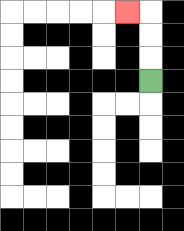{'start': '[6, 3]', 'end': '[5, 0]', 'path_directions': 'U,U,U,L', 'path_coordinates': '[[6, 3], [6, 2], [6, 1], [6, 0], [5, 0]]'}